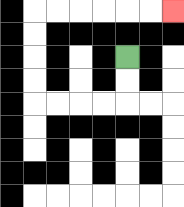{'start': '[5, 2]', 'end': '[7, 0]', 'path_directions': 'D,D,L,L,L,L,U,U,U,U,R,R,R,R,R,R', 'path_coordinates': '[[5, 2], [5, 3], [5, 4], [4, 4], [3, 4], [2, 4], [1, 4], [1, 3], [1, 2], [1, 1], [1, 0], [2, 0], [3, 0], [4, 0], [5, 0], [6, 0], [7, 0]]'}